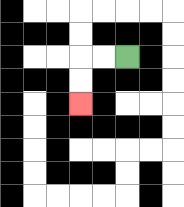{'start': '[5, 2]', 'end': '[3, 4]', 'path_directions': 'L,L,D,D', 'path_coordinates': '[[5, 2], [4, 2], [3, 2], [3, 3], [3, 4]]'}